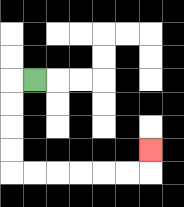{'start': '[1, 3]', 'end': '[6, 6]', 'path_directions': 'L,D,D,D,D,R,R,R,R,R,R,U', 'path_coordinates': '[[1, 3], [0, 3], [0, 4], [0, 5], [0, 6], [0, 7], [1, 7], [2, 7], [3, 7], [4, 7], [5, 7], [6, 7], [6, 6]]'}